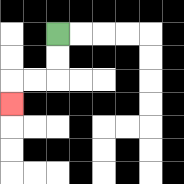{'start': '[2, 1]', 'end': '[0, 4]', 'path_directions': 'D,D,L,L,D', 'path_coordinates': '[[2, 1], [2, 2], [2, 3], [1, 3], [0, 3], [0, 4]]'}